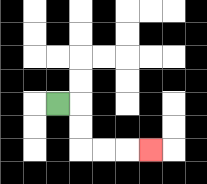{'start': '[2, 4]', 'end': '[6, 6]', 'path_directions': 'R,D,D,R,R,R', 'path_coordinates': '[[2, 4], [3, 4], [3, 5], [3, 6], [4, 6], [5, 6], [6, 6]]'}